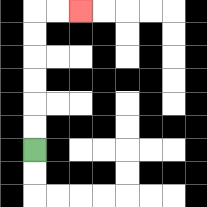{'start': '[1, 6]', 'end': '[3, 0]', 'path_directions': 'U,U,U,U,U,U,R,R', 'path_coordinates': '[[1, 6], [1, 5], [1, 4], [1, 3], [1, 2], [1, 1], [1, 0], [2, 0], [3, 0]]'}